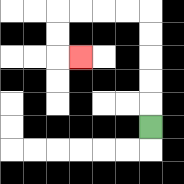{'start': '[6, 5]', 'end': '[3, 2]', 'path_directions': 'U,U,U,U,U,L,L,L,L,D,D,R', 'path_coordinates': '[[6, 5], [6, 4], [6, 3], [6, 2], [6, 1], [6, 0], [5, 0], [4, 0], [3, 0], [2, 0], [2, 1], [2, 2], [3, 2]]'}